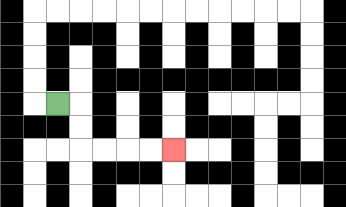{'start': '[2, 4]', 'end': '[7, 6]', 'path_directions': 'R,D,D,R,R,R,R', 'path_coordinates': '[[2, 4], [3, 4], [3, 5], [3, 6], [4, 6], [5, 6], [6, 6], [7, 6]]'}